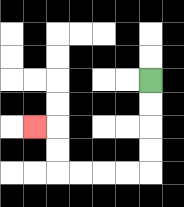{'start': '[6, 3]', 'end': '[1, 5]', 'path_directions': 'D,D,D,D,L,L,L,L,U,U,L', 'path_coordinates': '[[6, 3], [6, 4], [6, 5], [6, 6], [6, 7], [5, 7], [4, 7], [3, 7], [2, 7], [2, 6], [2, 5], [1, 5]]'}